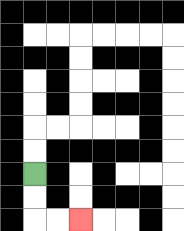{'start': '[1, 7]', 'end': '[3, 9]', 'path_directions': 'D,D,R,R', 'path_coordinates': '[[1, 7], [1, 8], [1, 9], [2, 9], [3, 9]]'}